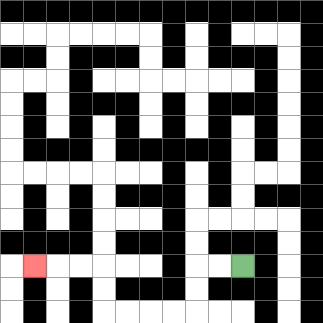{'start': '[10, 11]', 'end': '[1, 11]', 'path_directions': 'L,L,D,D,L,L,L,L,U,U,L,L,L', 'path_coordinates': '[[10, 11], [9, 11], [8, 11], [8, 12], [8, 13], [7, 13], [6, 13], [5, 13], [4, 13], [4, 12], [4, 11], [3, 11], [2, 11], [1, 11]]'}